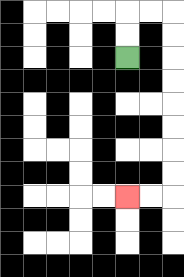{'start': '[5, 2]', 'end': '[5, 8]', 'path_directions': 'U,U,R,R,D,D,D,D,D,D,D,D,L,L', 'path_coordinates': '[[5, 2], [5, 1], [5, 0], [6, 0], [7, 0], [7, 1], [7, 2], [7, 3], [7, 4], [7, 5], [7, 6], [7, 7], [7, 8], [6, 8], [5, 8]]'}